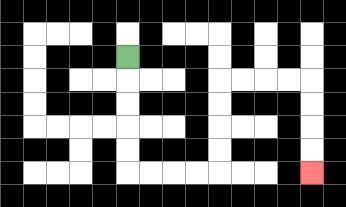{'start': '[5, 2]', 'end': '[13, 7]', 'path_directions': 'D,D,D,D,D,R,R,R,R,U,U,U,U,R,R,R,R,D,D,D,D', 'path_coordinates': '[[5, 2], [5, 3], [5, 4], [5, 5], [5, 6], [5, 7], [6, 7], [7, 7], [8, 7], [9, 7], [9, 6], [9, 5], [9, 4], [9, 3], [10, 3], [11, 3], [12, 3], [13, 3], [13, 4], [13, 5], [13, 6], [13, 7]]'}